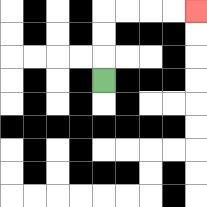{'start': '[4, 3]', 'end': '[8, 0]', 'path_directions': 'U,U,U,R,R,R,R', 'path_coordinates': '[[4, 3], [4, 2], [4, 1], [4, 0], [5, 0], [6, 0], [7, 0], [8, 0]]'}